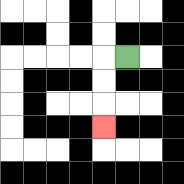{'start': '[5, 2]', 'end': '[4, 5]', 'path_directions': 'L,D,D,D', 'path_coordinates': '[[5, 2], [4, 2], [4, 3], [4, 4], [4, 5]]'}